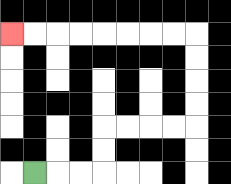{'start': '[1, 7]', 'end': '[0, 1]', 'path_directions': 'R,R,R,U,U,R,R,R,R,U,U,U,U,L,L,L,L,L,L,L,L', 'path_coordinates': '[[1, 7], [2, 7], [3, 7], [4, 7], [4, 6], [4, 5], [5, 5], [6, 5], [7, 5], [8, 5], [8, 4], [8, 3], [8, 2], [8, 1], [7, 1], [6, 1], [5, 1], [4, 1], [3, 1], [2, 1], [1, 1], [0, 1]]'}